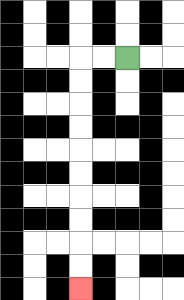{'start': '[5, 2]', 'end': '[3, 12]', 'path_directions': 'L,L,D,D,D,D,D,D,D,D,D,D', 'path_coordinates': '[[5, 2], [4, 2], [3, 2], [3, 3], [3, 4], [3, 5], [3, 6], [3, 7], [3, 8], [3, 9], [3, 10], [3, 11], [3, 12]]'}